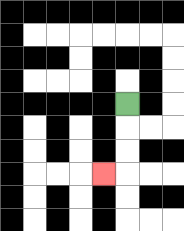{'start': '[5, 4]', 'end': '[4, 7]', 'path_directions': 'D,D,D,L', 'path_coordinates': '[[5, 4], [5, 5], [5, 6], [5, 7], [4, 7]]'}